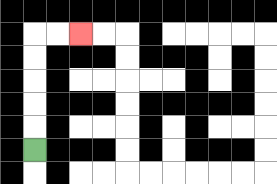{'start': '[1, 6]', 'end': '[3, 1]', 'path_directions': 'U,U,U,U,U,R,R', 'path_coordinates': '[[1, 6], [1, 5], [1, 4], [1, 3], [1, 2], [1, 1], [2, 1], [3, 1]]'}